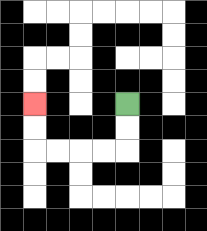{'start': '[5, 4]', 'end': '[1, 4]', 'path_directions': 'D,D,L,L,L,L,U,U', 'path_coordinates': '[[5, 4], [5, 5], [5, 6], [4, 6], [3, 6], [2, 6], [1, 6], [1, 5], [1, 4]]'}